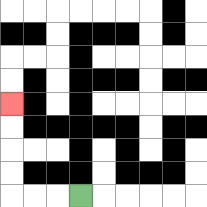{'start': '[3, 8]', 'end': '[0, 4]', 'path_directions': 'L,L,L,U,U,U,U', 'path_coordinates': '[[3, 8], [2, 8], [1, 8], [0, 8], [0, 7], [0, 6], [0, 5], [0, 4]]'}